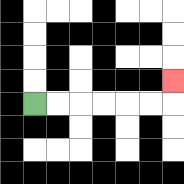{'start': '[1, 4]', 'end': '[7, 3]', 'path_directions': 'R,R,R,R,R,R,U', 'path_coordinates': '[[1, 4], [2, 4], [3, 4], [4, 4], [5, 4], [6, 4], [7, 4], [7, 3]]'}